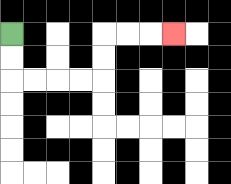{'start': '[0, 1]', 'end': '[7, 1]', 'path_directions': 'D,D,R,R,R,R,U,U,R,R,R', 'path_coordinates': '[[0, 1], [0, 2], [0, 3], [1, 3], [2, 3], [3, 3], [4, 3], [4, 2], [4, 1], [5, 1], [6, 1], [7, 1]]'}